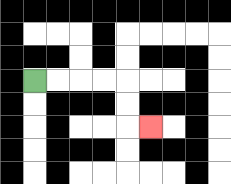{'start': '[1, 3]', 'end': '[6, 5]', 'path_directions': 'R,R,R,R,D,D,R', 'path_coordinates': '[[1, 3], [2, 3], [3, 3], [4, 3], [5, 3], [5, 4], [5, 5], [6, 5]]'}